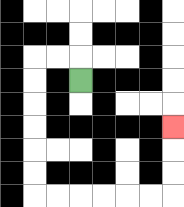{'start': '[3, 3]', 'end': '[7, 5]', 'path_directions': 'U,L,L,D,D,D,D,D,D,R,R,R,R,R,R,U,U,U', 'path_coordinates': '[[3, 3], [3, 2], [2, 2], [1, 2], [1, 3], [1, 4], [1, 5], [1, 6], [1, 7], [1, 8], [2, 8], [3, 8], [4, 8], [5, 8], [6, 8], [7, 8], [7, 7], [7, 6], [7, 5]]'}